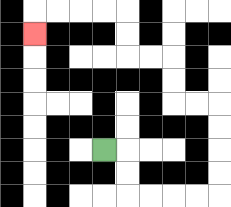{'start': '[4, 6]', 'end': '[1, 1]', 'path_directions': 'R,D,D,R,R,R,R,U,U,U,U,L,L,U,U,L,L,U,U,L,L,L,L,D', 'path_coordinates': '[[4, 6], [5, 6], [5, 7], [5, 8], [6, 8], [7, 8], [8, 8], [9, 8], [9, 7], [9, 6], [9, 5], [9, 4], [8, 4], [7, 4], [7, 3], [7, 2], [6, 2], [5, 2], [5, 1], [5, 0], [4, 0], [3, 0], [2, 0], [1, 0], [1, 1]]'}